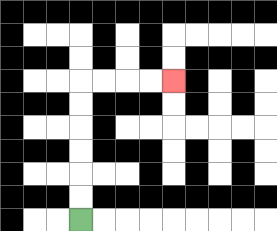{'start': '[3, 9]', 'end': '[7, 3]', 'path_directions': 'U,U,U,U,U,U,R,R,R,R', 'path_coordinates': '[[3, 9], [3, 8], [3, 7], [3, 6], [3, 5], [3, 4], [3, 3], [4, 3], [5, 3], [6, 3], [7, 3]]'}